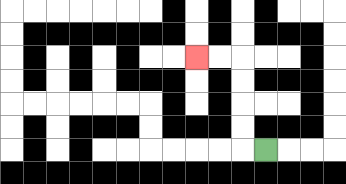{'start': '[11, 6]', 'end': '[8, 2]', 'path_directions': 'L,U,U,U,U,L,L', 'path_coordinates': '[[11, 6], [10, 6], [10, 5], [10, 4], [10, 3], [10, 2], [9, 2], [8, 2]]'}